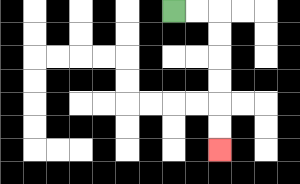{'start': '[7, 0]', 'end': '[9, 6]', 'path_directions': 'R,R,D,D,D,D,D,D', 'path_coordinates': '[[7, 0], [8, 0], [9, 0], [9, 1], [9, 2], [9, 3], [9, 4], [9, 5], [9, 6]]'}